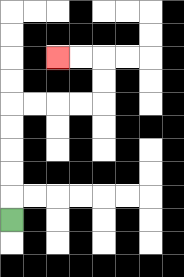{'start': '[0, 9]', 'end': '[2, 2]', 'path_directions': 'U,U,U,U,U,R,R,R,R,U,U,L,L', 'path_coordinates': '[[0, 9], [0, 8], [0, 7], [0, 6], [0, 5], [0, 4], [1, 4], [2, 4], [3, 4], [4, 4], [4, 3], [4, 2], [3, 2], [2, 2]]'}